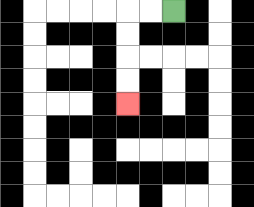{'start': '[7, 0]', 'end': '[5, 4]', 'path_directions': 'L,L,D,D,D,D', 'path_coordinates': '[[7, 0], [6, 0], [5, 0], [5, 1], [5, 2], [5, 3], [5, 4]]'}